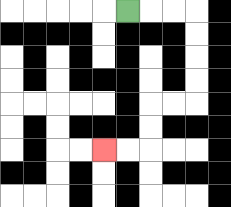{'start': '[5, 0]', 'end': '[4, 6]', 'path_directions': 'R,R,R,D,D,D,D,L,L,D,D,L,L', 'path_coordinates': '[[5, 0], [6, 0], [7, 0], [8, 0], [8, 1], [8, 2], [8, 3], [8, 4], [7, 4], [6, 4], [6, 5], [6, 6], [5, 6], [4, 6]]'}